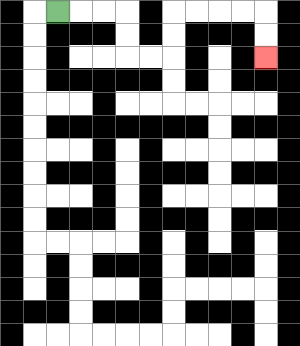{'start': '[2, 0]', 'end': '[11, 2]', 'path_directions': 'R,R,R,D,D,R,R,U,U,R,R,R,R,D,D', 'path_coordinates': '[[2, 0], [3, 0], [4, 0], [5, 0], [5, 1], [5, 2], [6, 2], [7, 2], [7, 1], [7, 0], [8, 0], [9, 0], [10, 0], [11, 0], [11, 1], [11, 2]]'}